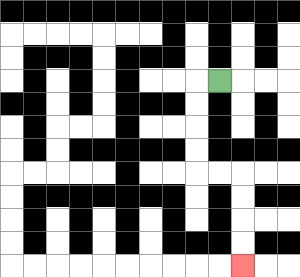{'start': '[9, 3]', 'end': '[10, 11]', 'path_directions': 'L,D,D,D,D,R,R,D,D,D,D', 'path_coordinates': '[[9, 3], [8, 3], [8, 4], [8, 5], [8, 6], [8, 7], [9, 7], [10, 7], [10, 8], [10, 9], [10, 10], [10, 11]]'}